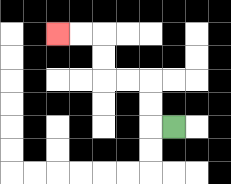{'start': '[7, 5]', 'end': '[2, 1]', 'path_directions': 'L,U,U,L,L,U,U,L,L', 'path_coordinates': '[[7, 5], [6, 5], [6, 4], [6, 3], [5, 3], [4, 3], [4, 2], [4, 1], [3, 1], [2, 1]]'}